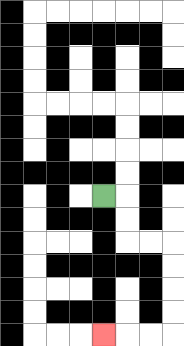{'start': '[4, 8]', 'end': '[4, 14]', 'path_directions': 'R,D,D,R,R,D,D,D,D,L,L,L', 'path_coordinates': '[[4, 8], [5, 8], [5, 9], [5, 10], [6, 10], [7, 10], [7, 11], [7, 12], [7, 13], [7, 14], [6, 14], [5, 14], [4, 14]]'}